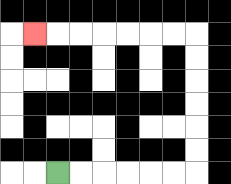{'start': '[2, 7]', 'end': '[1, 1]', 'path_directions': 'R,R,R,R,R,R,U,U,U,U,U,U,L,L,L,L,L,L,L', 'path_coordinates': '[[2, 7], [3, 7], [4, 7], [5, 7], [6, 7], [7, 7], [8, 7], [8, 6], [8, 5], [8, 4], [8, 3], [8, 2], [8, 1], [7, 1], [6, 1], [5, 1], [4, 1], [3, 1], [2, 1], [1, 1]]'}